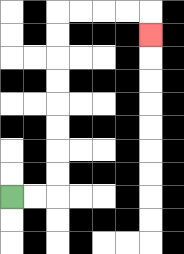{'start': '[0, 8]', 'end': '[6, 1]', 'path_directions': 'R,R,U,U,U,U,U,U,U,U,R,R,R,R,D', 'path_coordinates': '[[0, 8], [1, 8], [2, 8], [2, 7], [2, 6], [2, 5], [2, 4], [2, 3], [2, 2], [2, 1], [2, 0], [3, 0], [4, 0], [5, 0], [6, 0], [6, 1]]'}